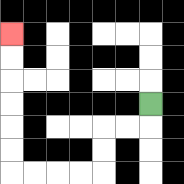{'start': '[6, 4]', 'end': '[0, 1]', 'path_directions': 'D,L,L,D,D,L,L,L,L,U,U,U,U,U,U', 'path_coordinates': '[[6, 4], [6, 5], [5, 5], [4, 5], [4, 6], [4, 7], [3, 7], [2, 7], [1, 7], [0, 7], [0, 6], [0, 5], [0, 4], [0, 3], [0, 2], [0, 1]]'}